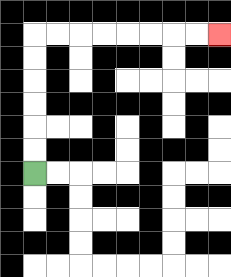{'start': '[1, 7]', 'end': '[9, 1]', 'path_directions': 'U,U,U,U,U,U,R,R,R,R,R,R,R,R', 'path_coordinates': '[[1, 7], [1, 6], [1, 5], [1, 4], [1, 3], [1, 2], [1, 1], [2, 1], [3, 1], [4, 1], [5, 1], [6, 1], [7, 1], [8, 1], [9, 1]]'}